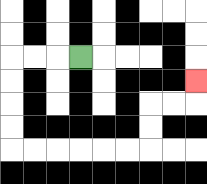{'start': '[3, 2]', 'end': '[8, 3]', 'path_directions': 'L,L,L,D,D,D,D,R,R,R,R,R,R,U,U,R,R,U', 'path_coordinates': '[[3, 2], [2, 2], [1, 2], [0, 2], [0, 3], [0, 4], [0, 5], [0, 6], [1, 6], [2, 6], [3, 6], [4, 6], [5, 6], [6, 6], [6, 5], [6, 4], [7, 4], [8, 4], [8, 3]]'}